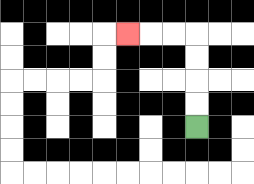{'start': '[8, 5]', 'end': '[5, 1]', 'path_directions': 'U,U,U,U,L,L,L', 'path_coordinates': '[[8, 5], [8, 4], [8, 3], [8, 2], [8, 1], [7, 1], [6, 1], [5, 1]]'}